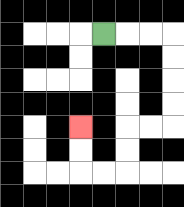{'start': '[4, 1]', 'end': '[3, 5]', 'path_directions': 'R,R,R,D,D,D,D,L,L,D,D,L,L,U,U', 'path_coordinates': '[[4, 1], [5, 1], [6, 1], [7, 1], [7, 2], [7, 3], [7, 4], [7, 5], [6, 5], [5, 5], [5, 6], [5, 7], [4, 7], [3, 7], [3, 6], [3, 5]]'}